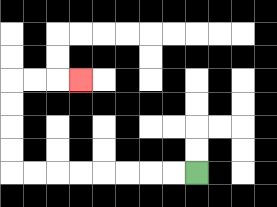{'start': '[8, 7]', 'end': '[3, 3]', 'path_directions': 'L,L,L,L,L,L,L,L,U,U,U,U,R,R,R', 'path_coordinates': '[[8, 7], [7, 7], [6, 7], [5, 7], [4, 7], [3, 7], [2, 7], [1, 7], [0, 7], [0, 6], [0, 5], [0, 4], [0, 3], [1, 3], [2, 3], [3, 3]]'}